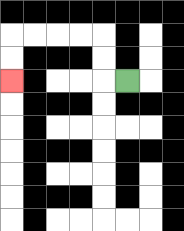{'start': '[5, 3]', 'end': '[0, 3]', 'path_directions': 'L,U,U,L,L,L,L,D,D', 'path_coordinates': '[[5, 3], [4, 3], [4, 2], [4, 1], [3, 1], [2, 1], [1, 1], [0, 1], [0, 2], [0, 3]]'}